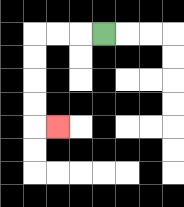{'start': '[4, 1]', 'end': '[2, 5]', 'path_directions': 'L,L,L,D,D,D,D,R', 'path_coordinates': '[[4, 1], [3, 1], [2, 1], [1, 1], [1, 2], [1, 3], [1, 4], [1, 5], [2, 5]]'}